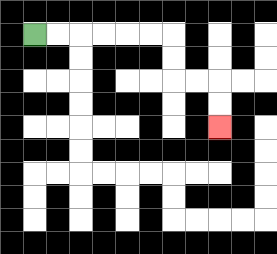{'start': '[1, 1]', 'end': '[9, 5]', 'path_directions': 'R,R,R,R,R,R,D,D,R,R,D,D', 'path_coordinates': '[[1, 1], [2, 1], [3, 1], [4, 1], [5, 1], [6, 1], [7, 1], [7, 2], [7, 3], [8, 3], [9, 3], [9, 4], [9, 5]]'}